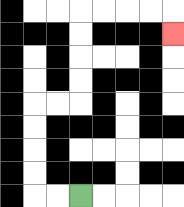{'start': '[3, 8]', 'end': '[7, 1]', 'path_directions': 'L,L,U,U,U,U,R,R,U,U,U,U,R,R,R,R,D', 'path_coordinates': '[[3, 8], [2, 8], [1, 8], [1, 7], [1, 6], [1, 5], [1, 4], [2, 4], [3, 4], [3, 3], [3, 2], [3, 1], [3, 0], [4, 0], [5, 0], [6, 0], [7, 0], [7, 1]]'}